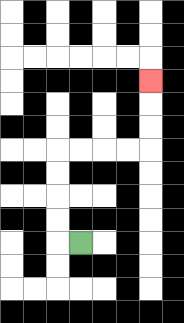{'start': '[3, 10]', 'end': '[6, 3]', 'path_directions': 'L,U,U,U,U,R,R,R,R,U,U,U', 'path_coordinates': '[[3, 10], [2, 10], [2, 9], [2, 8], [2, 7], [2, 6], [3, 6], [4, 6], [5, 6], [6, 6], [6, 5], [6, 4], [6, 3]]'}